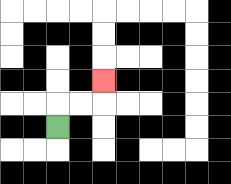{'start': '[2, 5]', 'end': '[4, 3]', 'path_directions': 'U,R,R,U', 'path_coordinates': '[[2, 5], [2, 4], [3, 4], [4, 4], [4, 3]]'}